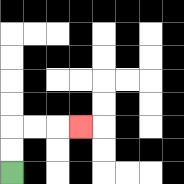{'start': '[0, 7]', 'end': '[3, 5]', 'path_directions': 'U,U,R,R,R', 'path_coordinates': '[[0, 7], [0, 6], [0, 5], [1, 5], [2, 5], [3, 5]]'}